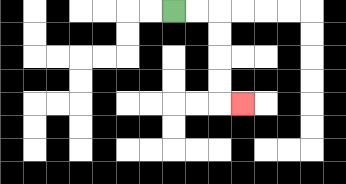{'start': '[7, 0]', 'end': '[10, 4]', 'path_directions': 'R,R,D,D,D,D,R', 'path_coordinates': '[[7, 0], [8, 0], [9, 0], [9, 1], [9, 2], [9, 3], [9, 4], [10, 4]]'}